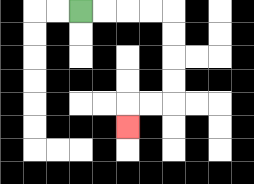{'start': '[3, 0]', 'end': '[5, 5]', 'path_directions': 'R,R,R,R,D,D,D,D,L,L,D', 'path_coordinates': '[[3, 0], [4, 0], [5, 0], [6, 0], [7, 0], [7, 1], [7, 2], [7, 3], [7, 4], [6, 4], [5, 4], [5, 5]]'}